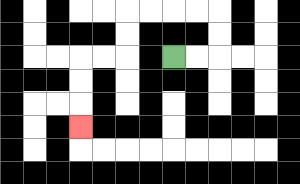{'start': '[7, 2]', 'end': '[3, 5]', 'path_directions': 'R,R,U,U,L,L,L,L,D,D,L,L,D,D,D', 'path_coordinates': '[[7, 2], [8, 2], [9, 2], [9, 1], [9, 0], [8, 0], [7, 0], [6, 0], [5, 0], [5, 1], [5, 2], [4, 2], [3, 2], [3, 3], [3, 4], [3, 5]]'}